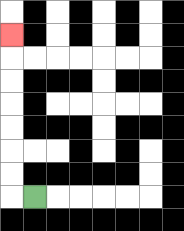{'start': '[1, 8]', 'end': '[0, 1]', 'path_directions': 'L,U,U,U,U,U,U,U', 'path_coordinates': '[[1, 8], [0, 8], [0, 7], [0, 6], [0, 5], [0, 4], [0, 3], [0, 2], [0, 1]]'}